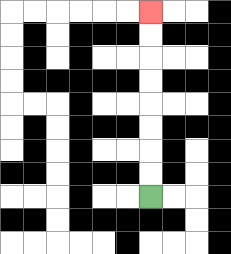{'start': '[6, 8]', 'end': '[6, 0]', 'path_directions': 'U,U,U,U,U,U,U,U', 'path_coordinates': '[[6, 8], [6, 7], [6, 6], [6, 5], [6, 4], [6, 3], [6, 2], [6, 1], [6, 0]]'}